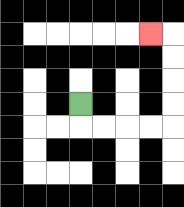{'start': '[3, 4]', 'end': '[6, 1]', 'path_directions': 'D,R,R,R,R,U,U,U,U,L', 'path_coordinates': '[[3, 4], [3, 5], [4, 5], [5, 5], [6, 5], [7, 5], [7, 4], [7, 3], [7, 2], [7, 1], [6, 1]]'}